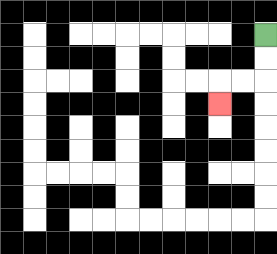{'start': '[11, 1]', 'end': '[9, 4]', 'path_directions': 'D,D,L,L,D', 'path_coordinates': '[[11, 1], [11, 2], [11, 3], [10, 3], [9, 3], [9, 4]]'}